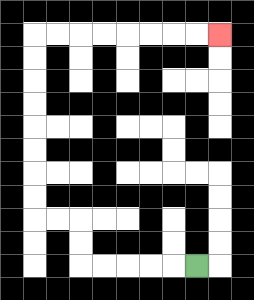{'start': '[8, 11]', 'end': '[9, 1]', 'path_directions': 'L,L,L,L,L,U,U,L,L,U,U,U,U,U,U,U,U,R,R,R,R,R,R,R,R', 'path_coordinates': '[[8, 11], [7, 11], [6, 11], [5, 11], [4, 11], [3, 11], [3, 10], [3, 9], [2, 9], [1, 9], [1, 8], [1, 7], [1, 6], [1, 5], [1, 4], [1, 3], [1, 2], [1, 1], [2, 1], [3, 1], [4, 1], [5, 1], [6, 1], [7, 1], [8, 1], [9, 1]]'}